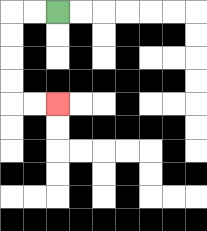{'start': '[2, 0]', 'end': '[2, 4]', 'path_directions': 'L,L,D,D,D,D,R,R', 'path_coordinates': '[[2, 0], [1, 0], [0, 0], [0, 1], [0, 2], [0, 3], [0, 4], [1, 4], [2, 4]]'}